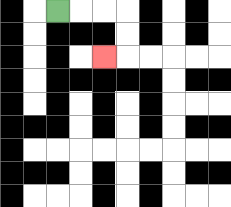{'start': '[2, 0]', 'end': '[4, 2]', 'path_directions': 'R,R,R,D,D,L', 'path_coordinates': '[[2, 0], [3, 0], [4, 0], [5, 0], [5, 1], [5, 2], [4, 2]]'}